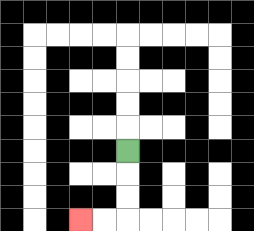{'start': '[5, 6]', 'end': '[3, 9]', 'path_directions': 'D,D,D,L,L', 'path_coordinates': '[[5, 6], [5, 7], [5, 8], [5, 9], [4, 9], [3, 9]]'}